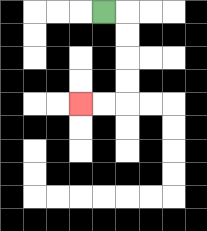{'start': '[4, 0]', 'end': '[3, 4]', 'path_directions': 'R,D,D,D,D,L,L', 'path_coordinates': '[[4, 0], [5, 0], [5, 1], [5, 2], [5, 3], [5, 4], [4, 4], [3, 4]]'}